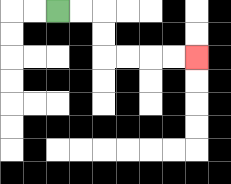{'start': '[2, 0]', 'end': '[8, 2]', 'path_directions': 'R,R,D,D,R,R,R,R', 'path_coordinates': '[[2, 0], [3, 0], [4, 0], [4, 1], [4, 2], [5, 2], [6, 2], [7, 2], [8, 2]]'}